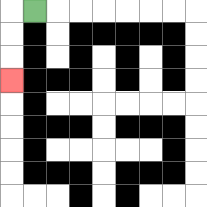{'start': '[1, 0]', 'end': '[0, 3]', 'path_directions': 'L,D,D,D', 'path_coordinates': '[[1, 0], [0, 0], [0, 1], [0, 2], [0, 3]]'}